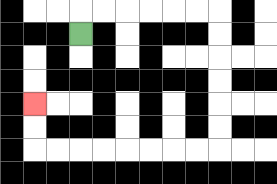{'start': '[3, 1]', 'end': '[1, 4]', 'path_directions': 'U,R,R,R,R,R,R,D,D,D,D,D,D,L,L,L,L,L,L,L,L,U,U', 'path_coordinates': '[[3, 1], [3, 0], [4, 0], [5, 0], [6, 0], [7, 0], [8, 0], [9, 0], [9, 1], [9, 2], [9, 3], [9, 4], [9, 5], [9, 6], [8, 6], [7, 6], [6, 6], [5, 6], [4, 6], [3, 6], [2, 6], [1, 6], [1, 5], [1, 4]]'}